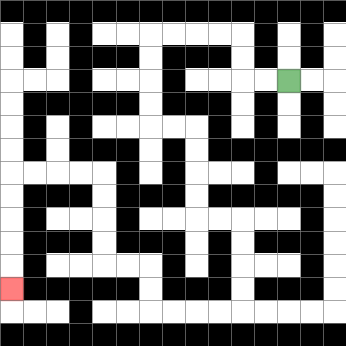{'start': '[12, 3]', 'end': '[0, 12]', 'path_directions': 'L,L,U,U,L,L,L,L,D,D,D,D,R,R,D,D,D,D,R,R,D,D,D,D,L,L,L,L,U,U,L,L,U,U,U,U,L,L,L,L,D,D,D,D,D', 'path_coordinates': '[[12, 3], [11, 3], [10, 3], [10, 2], [10, 1], [9, 1], [8, 1], [7, 1], [6, 1], [6, 2], [6, 3], [6, 4], [6, 5], [7, 5], [8, 5], [8, 6], [8, 7], [8, 8], [8, 9], [9, 9], [10, 9], [10, 10], [10, 11], [10, 12], [10, 13], [9, 13], [8, 13], [7, 13], [6, 13], [6, 12], [6, 11], [5, 11], [4, 11], [4, 10], [4, 9], [4, 8], [4, 7], [3, 7], [2, 7], [1, 7], [0, 7], [0, 8], [0, 9], [0, 10], [0, 11], [0, 12]]'}